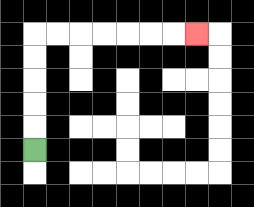{'start': '[1, 6]', 'end': '[8, 1]', 'path_directions': 'U,U,U,U,U,R,R,R,R,R,R,R', 'path_coordinates': '[[1, 6], [1, 5], [1, 4], [1, 3], [1, 2], [1, 1], [2, 1], [3, 1], [4, 1], [5, 1], [6, 1], [7, 1], [8, 1]]'}